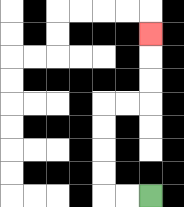{'start': '[6, 8]', 'end': '[6, 1]', 'path_directions': 'L,L,U,U,U,U,R,R,U,U,U', 'path_coordinates': '[[6, 8], [5, 8], [4, 8], [4, 7], [4, 6], [4, 5], [4, 4], [5, 4], [6, 4], [6, 3], [6, 2], [6, 1]]'}